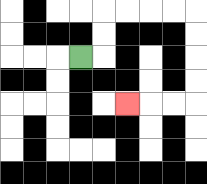{'start': '[3, 2]', 'end': '[5, 4]', 'path_directions': 'R,U,U,R,R,R,R,D,D,D,D,L,L,L', 'path_coordinates': '[[3, 2], [4, 2], [4, 1], [4, 0], [5, 0], [6, 0], [7, 0], [8, 0], [8, 1], [8, 2], [8, 3], [8, 4], [7, 4], [6, 4], [5, 4]]'}